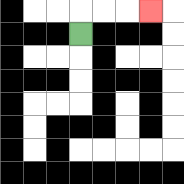{'start': '[3, 1]', 'end': '[6, 0]', 'path_directions': 'U,R,R,R', 'path_coordinates': '[[3, 1], [3, 0], [4, 0], [5, 0], [6, 0]]'}